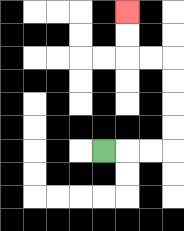{'start': '[4, 6]', 'end': '[5, 0]', 'path_directions': 'R,R,R,U,U,U,U,L,L,U,U', 'path_coordinates': '[[4, 6], [5, 6], [6, 6], [7, 6], [7, 5], [7, 4], [7, 3], [7, 2], [6, 2], [5, 2], [5, 1], [5, 0]]'}